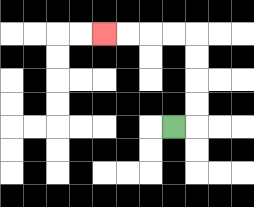{'start': '[7, 5]', 'end': '[4, 1]', 'path_directions': 'R,U,U,U,U,L,L,L,L', 'path_coordinates': '[[7, 5], [8, 5], [8, 4], [8, 3], [8, 2], [8, 1], [7, 1], [6, 1], [5, 1], [4, 1]]'}